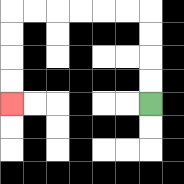{'start': '[6, 4]', 'end': '[0, 4]', 'path_directions': 'U,U,U,U,L,L,L,L,L,L,D,D,D,D', 'path_coordinates': '[[6, 4], [6, 3], [6, 2], [6, 1], [6, 0], [5, 0], [4, 0], [3, 0], [2, 0], [1, 0], [0, 0], [0, 1], [0, 2], [0, 3], [0, 4]]'}